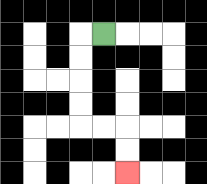{'start': '[4, 1]', 'end': '[5, 7]', 'path_directions': 'L,D,D,D,D,R,R,D,D', 'path_coordinates': '[[4, 1], [3, 1], [3, 2], [3, 3], [3, 4], [3, 5], [4, 5], [5, 5], [5, 6], [5, 7]]'}